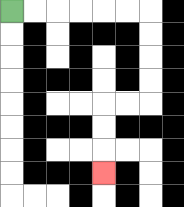{'start': '[0, 0]', 'end': '[4, 7]', 'path_directions': 'R,R,R,R,R,R,D,D,D,D,L,L,D,D,D', 'path_coordinates': '[[0, 0], [1, 0], [2, 0], [3, 0], [4, 0], [5, 0], [6, 0], [6, 1], [6, 2], [6, 3], [6, 4], [5, 4], [4, 4], [4, 5], [4, 6], [4, 7]]'}